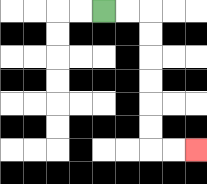{'start': '[4, 0]', 'end': '[8, 6]', 'path_directions': 'R,R,D,D,D,D,D,D,R,R', 'path_coordinates': '[[4, 0], [5, 0], [6, 0], [6, 1], [6, 2], [6, 3], [6, 4], [6, 5], [6, 6], [7, 6], [8, 6]]'}